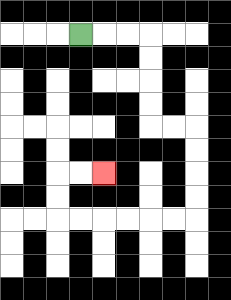{'start': '[3, 1]', 'end': '[4, 7]', 'path_directions': 'R,R,R,D,D,D,D,R,R,D,D,D,D,L,L,L,L,L,L,U,U,R,R', 'path_coordinates': '[[3, 1], [4, 1], [5, 1], [6, 1], [6, 2], [6, 3], [6, 4], [6, 5], [7, 5], [8, 5], [8, 6], [8, 7], [8, 8], [8, 9], [7, 9], [6, 9], [5, 9], [4, 9], [3, 9], [2, 9], [2, 8], [2, 7], [3, 7], [4, 7]]'}